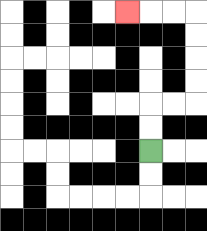{'start': '[6, 6]', 'end': '[5, 0]', 'path_directions': 'U,U,R,R,U,U,U,U,L,L,L', 'path_coordinates': '[[6, 6], [6, 5], [6, 4], [7, 4], [8, 4], [8, 3], [8, 2], [8, 1], [8, 0], [7, 0], [6, 0], [5, 0]]'}